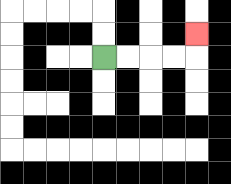{'start': '[4, 2]', 'end': '[8, 1]', 'path_directions': 'R,R,R,R,U', 'path_coordinates': '[[4, 2], [5, 2], [6, 2], [7, 2], [8, 2], [8, 1]]'}